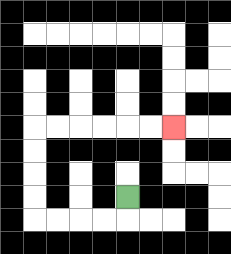{'start': '[5, 8]', 'end': '[7, 5]', 'path_directions': 'D,L,L,L,L,U,U,U,U,R,R,R,R,R,R', 'path_coordinates': '[[5, 8], [5, 9], [4, 9], [3, 9], [2, 9], [1, 9], [1, 8], [1, 7], [1, 6], [1, 5], [2, 5], [3, 5], [4, 5], [5, 5], [6, 5], [7, 5]]'}